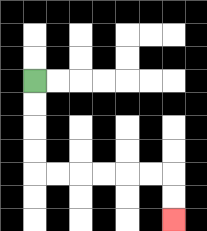{'start': '[1, 3]', 'end': '[7, 9]', 'path_directions': 'D,D,D,D,R,R,R,R,R,R,D,D', 'path_coordinates': '[[1, 3], [1, 4], [1, 5], [1, 6], [1, 7], [2, 7], [3, 7], [4, 7], [5, 7], [6, 7], [7, 7], [7, 8], [7, 9]]'}